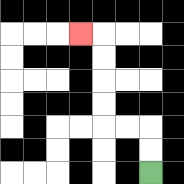{'start': '[6, 7]', 'end': '[3, 1]', 'path_directions': 'U,U,L,L,U,U,U,U,L', 'path_coordinates': '[[6, 7], [6, 6], [6, 5], [5, 5], [4, 5], [4, 4], [4, 3], [4, 2], [4, 1], [3, 1]]'}